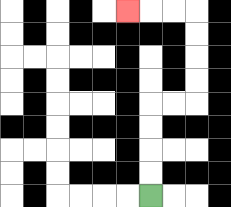{'start': '[6, 8]', 'end': '[5, 0]', 'path_directions': 'U,U,U,U,R,R,U,U,U,U,L,L,L', 'path_coordinates': '[[6, 8], [6, 7], [6, 6], [6, 5], [6, 4], [7, 4], [8, 4], [8, 3], [8, 2], [8, 1], [8, 0], [7, 0], [6, 0], [5, 0]]'}